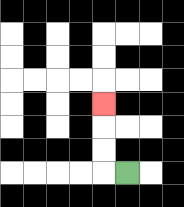{'start': '[5, 7]', 'end': '[4, 4]', 'path_directions': 'L,U,U,U', 'path_coordinates': '[[5, 7], [4, 7], [4, 6], [4, 5], [4, 4]]'}